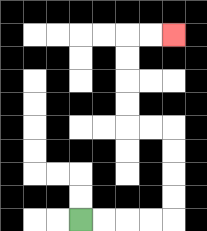{'start': '[3, 9]', 'end': '[7, 1]', 'path_directions': 'R,R,R,R,U,U,U,U,L,L,U,U,U,U,R,R', 'path_coordinates': '[[3, 9], [4, 9], [5, 9], [6, 9], [7, 9], [7, 8], [7, 7], [7, 6], [7, 5], [6, 5], [5, 5], [5, 4], [5, 3], [5, 2], [5, 1], [6, 1], [7, 1]]'}